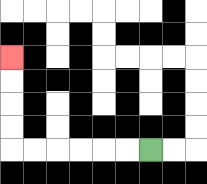{'start': '[6, 6]', 'end': '[0, 2]', 'path_directions': 'L,L,L,L,L,L,U,U,U,U', 'path_coordinates': '[[6, 6], [5, 6], [4, 6], [3, 6], [2, 6], [1, 6], [0, 6], [0, 5], [0, 4], [0, 3], [0, 2]]'}